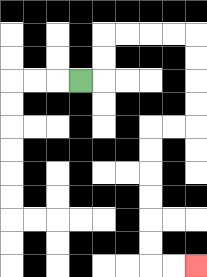{'start': '[3, 3]', 'end': '[8, 11]', 'path_directions': 'R,U,U,R,R,R,R,D,D,D,D,L,L,D,D,D,D,D,D,R,R', 'path_coordinates': '[[3, 3], [4, 3], [4, 2], [4, 1], [5, 1], [6, 1], [7, 1], [8, 1], [8, 2], [8, 3], [8, 4], [8, 5], [7, 5], [6, 5], [6, 6], [6, 7], [6, 8], [6, 9], [6, 10], [6, 11], [7, 11], [8, 11]]'}